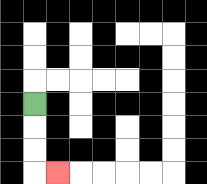{'start': '[1, 4]', 'end': '[2, 7]', 'path_directions': 'D,D,D,R', 'path_coordinates': '[[1, 4], [1, 5], [1, 6], [1, 7], [2, 7]]'}